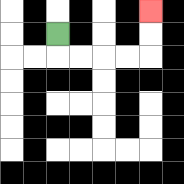{'start': '[2, 1]', 'end': '[6, 0]', 'path_directions': 'D,R,R,R,R,U,U', 'path_coordinates': '[[2, 1], [2, 2], [3, 2], [4, 2], [5, 2], [6, 2], [6, 1], [6, 0]]'}